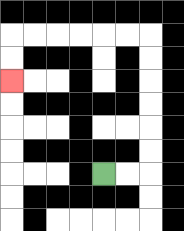{'start': '[4, 7]', 'end': '[0, 3]', 'path_directions': 'R,R,U,U,U,U,U,U,L,L,L,L,L,L,D,D', 'path_coordinates': '[[4, 7], [5, 7], [6, 7], [6, 6], [6, 5], [6, 4], [6, 3], [6, 2], [6, 1], [5, 1], [4, 1], [3, 1], [2, 1], [1, 1], [0, 1], [0, 2], [0, 3]]'}